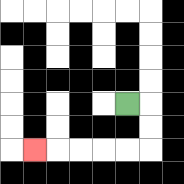{'start': '[5, 4]', 'end': '[1, 6]', 'path_directions': 'R,D,D,L,L,L,L,L', 'path_coordinates': '[[5, 4], [6, 4], [6, 5], [6, 6], [5, 6], [4, 6], [3, 6], [2, 6], [1, 6]]'}